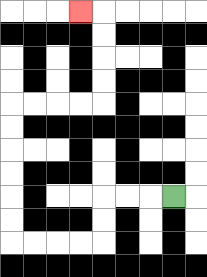{'start': '[7, 8]', 'end': '[3, 0]', 'path_directions': 'L,L,L,D,D,L,L,L,L,U,U,U,U,U,U,R,R,R,R,U,U,U,U,L', 'path_coordinates': '[[7, 8], [6, 8], [5, 8], [4, 8], [4, 9], [4, 10], [3, 10], [2, 10], [1, 10], [0, 10], [0, 9], [0, 8], [0, 7], [0, 6], [0, 5], [0, 4], [1, 4], [2, 4], [3, 4], [4, 4], [4, 3], [4, 2], [4, 1], [4, 0], [3, 0]]'}